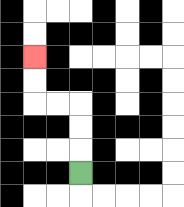{'start': '[3, 7]', 'end': '[1, 2]', 'path_directions': 'U,U,U,L,L,U,U', 'path_coordinates': '[[3, 7], [3, 6], [3, 5], [3, 4], [2, 4], [1, 4], [1, 3], [1, 2]]'}